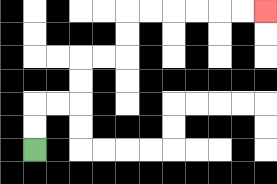{'start': '[1, 6]', 'end': '[11, 0]', 'path_directions': 'U,U,R,R,U,U,R,R,U,U,R,R,R,R,R,R', 'path_coordinates': '[[1, 6], [1, 5], [1, 4], [2, 4], [3, 4], [3, 3], [3, 2], [4, 2], [5, 2], [5, 1], [5, 0], [6, 0], [7, 0], [8, 0], [9, 0], [10, 0], [11, 0]]'}